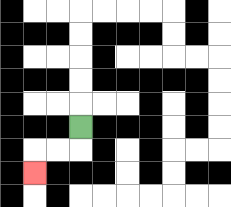{'start': '[3, 5]', 'end': '[1, 7]', 'path_directions': 'D,L,L,D', 'path_coordinates': '[[3, 5], [3, 6], [2, 6], [1, 6], [1, 7]]'}